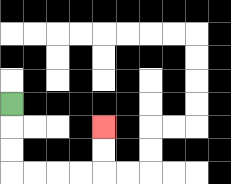{'start': '[0, 4]', 'end': '[4, 5]', 'path_directions': 'D,D,D,R,R,R,R,U,U', 'path_coordinates': '[[0, 4], [0, 5], [0, 6], [0, 7], [1, 7], [2, 7], [3, 7], [4, 7], [4, 6], [4, 5]]'}